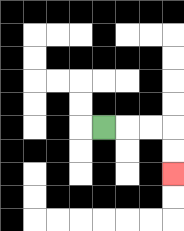{'start': '[4, 5]', 'end': '[7, 7]', 'path_directions': 'R,R,R,D,D', 'path_coordinates': '[[4, 5], [5, 5], [6, 5], [7, 5], [7, 6], [7, 7]]'}